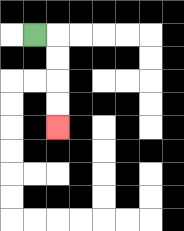{'start': '[1, 1]', 'end': '[2, 5]', 'path_directions': 'R,D,D,D,D', 'path_coordinates': '[[1, 1], [2, 1], [2, 2], [2, 3], [2, 4], [2, 5]]'}